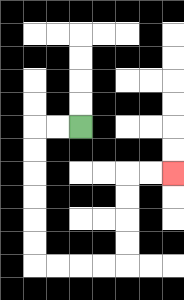{'start': '[3, 5]', 'end': '[7, 7]', 'path_directions': 'L,L,D,D,D,D,D,D,R,R,R,R,U,U,U,U,R,R', 'path_coordinates': '[[3, 5], [2, 5], [1, 5], [1, 6], [1, 7], [1, 8], [1, 9], [1, 10], [1, 11], [2, 11], [3, 11], [4, 11], [5, 11], [5, 10], [5, 9], [5, 8], [5, 7], [6, 7], [7, 7]]'}